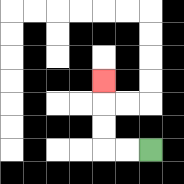{'start': '[6, 6]', 'end': '[4, 3]', 'path_directions': 'L,L,U,U,U', 'path_coordinates': '[[6, 6], [5, 6], [4, 6], [4, 5], [4, 4], [4, 3]]'}